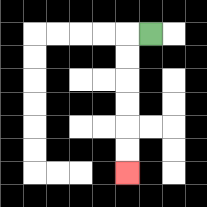{'start': '[6, 1]', 'end': '[5, 7]', 'path_directions': 'L,D,D,D,D,D,D', 'path_coordinates': '[[6, 1], [5, 1], [5, 2], [5, 3], [5, 4], [5, 5], [5, 6], [5, 7]]'}